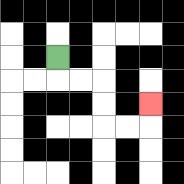{'start': '[2, 2]', 'end': '[6, 4]', 'path_directions': 'D,R,R,D,D,R,R,U', 'path_coordinates': '[[2, 2], [2, 3], [3, 3], [4, 3], [4, 4], [4, 5], [5, 5], [6, 5], [6, 4]]'}